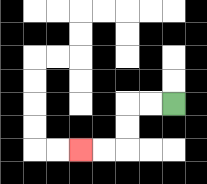{'start': '[7, 4]', 'end': '[3, 6]', 'path_directions': 'L,L,D,D,L,L', 'path_coordinates': '[[7, 4], [6, 4], [5, 4], [5, 5], [5, 6], [4, 6], [3, 6]]'}